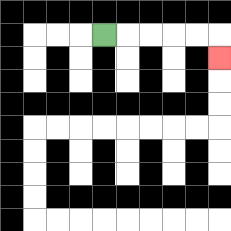{'start': '[4, 1]', 'end': '[9, 2]', 'path_directions': 'R,R,R,R,R,D', 'path_coordinates': '[[4, 1], [5, 1], [6, 1], [7, 1], [8, 1], [9, 1], [9, 2]]'}